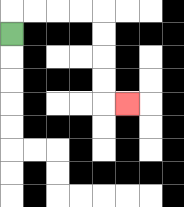{'start': '[0, 1]', 'end': '[5, 4]', 'path_directions': 'U,R,R,R,R,D,D,D,D,R', 'path_coordinates': '[[0, 1], [0, 0], [1, 0], [2, 0], [3, 0], [4, 0], [4, 1], [4, 2], [4, 3], [4, 4], [5, 4]]'}